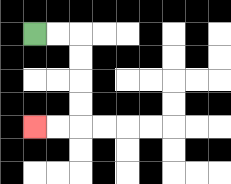{'start': '[1, 1]', 'end': '[1, 5]', 'path_directions': 'R,R,D,D,D,D,L,L', 'path_coordinates': '[[1, 1], [2, 1], [3, 1], [3, 2], [3, 3], [3, 4], [3, 5], [2, 5], [1, 5]]'}